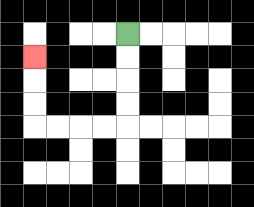{'start': '[5, 1]', 'end': '[1, 2]', 'path_directions': 'D,D,D,D,L,L,L,L,U,U,U', 'path_coordinates': '[[5, 1], [5, 2], [5, 3], [5, 4], [5, 5], [4, 5], [3, 5], [2, 5], [1, 5], [1, 4], [1, 3], [1, 2]]'}